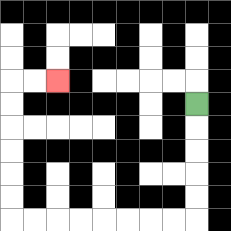{'start': '[8, 4]', 'end': '[2, 3]', 'path_directions': 'D,D,D,D,D,L,L,L,L,L,L,L,L,U,U,U,U,U,U,R,R', 'path_coordinates': '[[8, 4], [8, 5], [8, 6], [8, 7], [8, 8], [8, 9], [7, 9], [6, 9], [5, 9], [4, 9], [3, 9], [2, 9], [1, 9], [0, 9], [0, 8], [0, 7], [0, 6], [0, 5], [0, 4], [0, 3], [1, 3], [2, 3]]'}